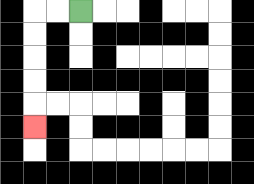{'start': '[3, 0]', 'end': '[1, 5]', 'path_directions': 'L,L,D,D,D,D,D', 'path_coordinates': '[[3, 0], [2, 0], [1, 0], [1, 1], [1, 2], [1, 3], [1, 4], [1, 5]]'}